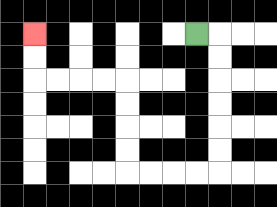{'start': '[8, 1]', 'end': '[1, 1]', 'path_directions': 'R,D,D,D,D,D,D,L,L,L,L,U,U,U,U,L,L,L,L,U,U', 'path_coordinates': '[[8, 1], [9, 1], [9, 2], [9, 3], [9, 4], [9, 5], [9, 6], [9, 7], [8, 7], [7, 7], [6, 7], [5, 7], [5, 6], [5, 5], [5, 4], [5, 3], [4, 3], [3, 3], [2, 3], [1, 3], [1, 2], [1, 1]]'}